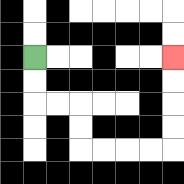{'start': '[1, 2]', 'end': '[7, 2]', 'path_directions': 'D,D,R,R,D,D,R,R,R,R,U,U,U,U', 'path_coordinates': '[[1, 2], [1, 3], [1, 4], [2, 4], [3, 4], [3, 5], [3, 6], [4, 6], [5, 6], [6, 6], [7, 6], [7, 5], [7, 4], [7, 3], [7, 2]]'}